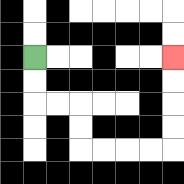{'start': '[1, 2]', 'end': '[7, 2]', 'path_directions': 'D,D,R,R,D,D,R,R,R,R,U,U,U,U', 'path_coordinates': '[[1, 2], [1, 3], [1, 4], [2, 4], [3, 4], [3, 5], [3, 6], [4, 6], [5, 6], [6, 6], [7, 6], [7, 5], [7, 4], [7, 3], [7, 2]]'}